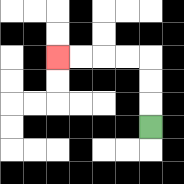{'start': '[6, 5]', 'end': '[2, 2]', 'path_directions': 'U,U,U,L,L,L,L', 'path_coordinates': '[[6, 5], [6, 4], [6, 3], [6, 2], [5, 2], [4, 2], [3, 2], [2, 2]]'}